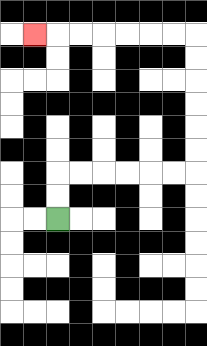{'start': '[2, 9]', 'end': '[1, 1]', 'path_directions': 'U,U,R,R,R,R,R,R,U,U,U,U,U,U,L,L,L,L,L,L,L', 'path_coordinates': '[[2, 9], [2, 8], [2, 7], [3, 7], [4, 7], [5, 7], [6, 7], [7, 7], [8, 7], [8, 6], [8, 5], [8, 4], [8, 3], [8, 2], [8, 1], [7, 1], [6, 1], [5, 1], [4, 1], [3, 1], [2, 1], [1, 1]]'}